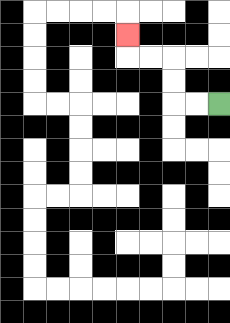{'start': '[9, 4]', 'end': '[5, 1]', 'path_directions': 'L,L,U,U,L,L,U', 'path_coordinates': '[[9, 4], [8, 4], [7, 4], [7, 3], [7, 2], [6, 2], [5, 2], [5, 1]]'}